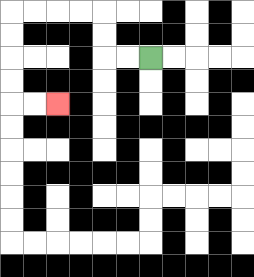{'start': '[6, 2]', 'end': '[2, 4]', 'path_directions': 'L,L,U,U,L,L,L,L,D,D,D,D,R,R', 'path_coordinates': '[[6, 2], [5, 2], [4, 2], [4, 1], [4, 0], [3, 0], [2, 0], [1, 0], [0, 0], [0, 1], [0, 2], [0, 3], [0, 4], [1, 4], [2, 4]]'}